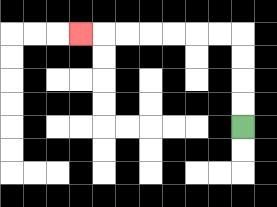{'start': '[10, 5]', 'end': '[3, 1]', 'path_directions': 'U,U,U,U,L,L,L,L,L,L,L', 'path_coordinates': '[[10, 5], [10, 4], [10, 3], [10, 2], [10, 1], [9, 1], [8, 1], [7, 1], [6, 1], [5, 1], [4, 1], [3, 1]]'}